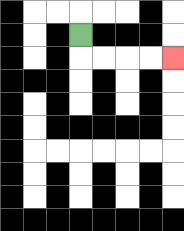{'start': '[3, 1]', 'end': '[7, 2]', 'path_directions': 'D,R,R,R,R', 'path_coordinates': '[[3, 1], [3, 2], [4, 2], [5, 2], [6, 2], [7, 2]]'}